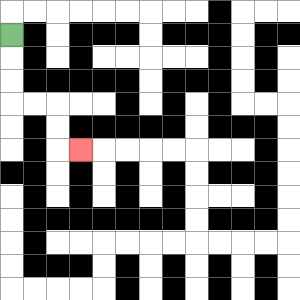{'start': '[0, 1]', 'end': '[3, 6]', 'path_directions': 'D,D,D,R,R,D,D,R', 'path_coordinates': '[[0, 1], [0, 2], [0, 3], [0, 4], [1, 4], [2, 4], [2, 5], [2, 6], [3, 6]]'}